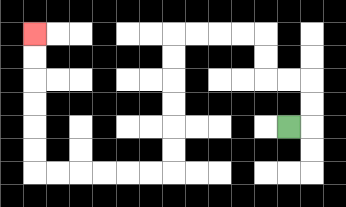{'start': '[12, 5]', 'end': '[1, 1]', 'path_directions': 'R,U,U,L,L,U,U,L,L,L,L,D,D,D,D,D,D,L,L,L,L,L,L,U,U,U,U,U,U', 'path_coordinates': '[[12, 5], [13, 5], [13, 4], [13, 3], [12, 3], [11, 3], [11, 2], [11, 1], [10, 1], [9, 1], [8, 1], [7, 1], [7, 2], [7, 3], [7, 4], [7, 5], [7, 6], [7, 7], [6, 7], [5, 7], [4, 7], [3, 7], [2, 7], [1, 7], [1, 6], [1, 5], [1, 4], [1, 3], [1, 2], [1, 1]]'}